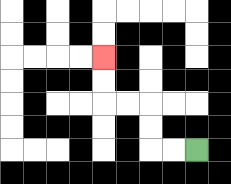{'start': '[8, 6]', 'end': '[4, 2]', 'path_directions': 'L,L,U,U,L,L,U,U', 'path_coordinates': '[[8, 6], [7, 6], [6, 6], [6, 5], [6, 4], [5, 4], [4, 4], [4, 3], [4, 2]]'}